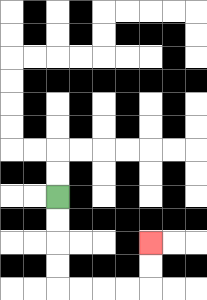{'start': '[2, 8]', 'end': '[6, 10]', 'path_directions': 'D,D,D,D,R,R,R,R,U,U', 'path_coordinates': '[[2, 8], [2, 9], [2, 10], [2, 11], [2, 12], [3, 12], [4, 12], [5, 12], [6, 12], [6, 11], [6, 10]]'}